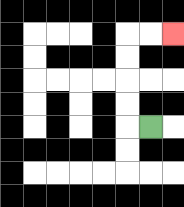{'start': '[6, 5]', 'end': '[7, 1]', 'path_directions': 'L,U,U,U,U,R,R', 'path_coordinates': '[[6, 5], [5, 5], [5, 4], [5, 3], [5, 2], [5, 1], [6, 1], [7, 1]]'}